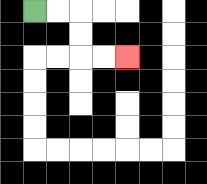{'start': '[1, 0]', 'end': '[5, 2]', 'path_directions': 'R,R,D,D,R,R', 'path_coordinates': '[[1, 0], [2, 0], [3, 0], [3, 1], [3, 2], [4, 2], [5, 2]]'}